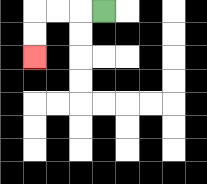{'start': '[4, 0]', 'end': '[1, 2]', 'path_directions': 'L,L,L,D,D', 'path_coordinates': '[[4, 0], [3, 0], [2, 0], [1, 0], [1, 1], [1, 2]]'}